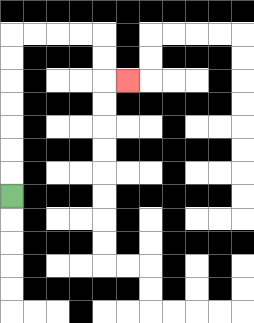{'start': '[0, 8]', 'end': '[5, 3]', 'path_directions': 'U,U,U,U,U,U,U,R,R,R,R,D,D,R', 'path_coordinates': '[[0, 8], [0, 7], [0, 6], [0, 5], [0, 4], [0, 3], [0, 2], [0, 1], [1, 1], [2, 1], [3, 1], [4, 1], [4, 2], [4, 3], [5, 3]]'}